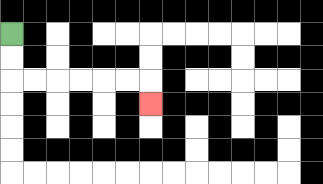{'start': '[0, 1]', 'end': '[6, 4]', 'path_directions': 'D,D,R,R,R,R,R,R,D', 'path_coordinates': '[[0, 1], [0, 2], [0, 3], [1, 3], [2, 3], [3, 3], [4, 3], [5, 3], [6, 3], [6, 4]]'}